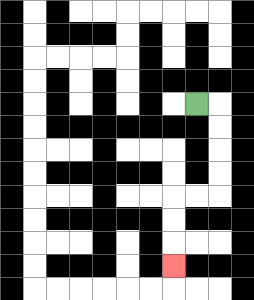{'start': '[8, 4]', 'end': '[7, 11]', 'path_directions': 'R,D,D,D,D,L,L,D,D,D', 'path_coordinates': '[[8, 4], [9, 4], [9, 5], [9, 6], [9, 7], [9, 8], [8, 8], [7, 8], [7, 9], [7, 10], [7, 11]]'}